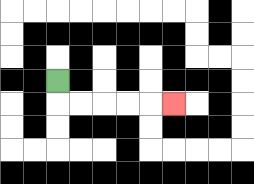{'start': '[2, 3]', 'end': '[7, 4]', 'path_directions': 'D,R,R,R,R,R', 'path_coordinates': '[[2, 3], [2, 4], [3, 4], [4, 4], [5, 4], [6, 4], [7, 4]]'}